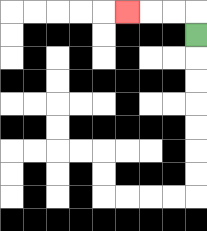{'start': '[8, 1]', 'end': '[5, 0]', 'path_directions': 'U,L,L,L', 'path_coordinates': '[[8, 1], [8, 0], [7, 0], [6, 0], [5, 0]]'}